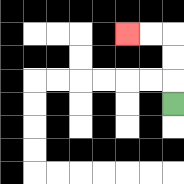{'start': '[7, 4]', 'end': '[5, 1]', 'path_directions': 'U,U,U,L,L', 'path_coordinates': '[[7, 4], [7, 3], [7, 2], [7, 1], [6, 1], [5, 1]]'}